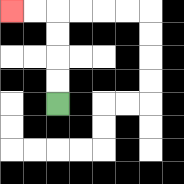{'start': '[2, 4]', 'end': '[0, 0]', 'path_directions': 'U,U,U,U,L,L', 'path_coordinates': '[[2, 4], [2, 3], [2, 2], [2, 1], [2, 0], [1, 0], [0, 0]]'}